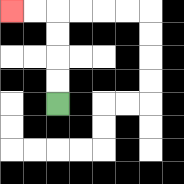{'start': '[2, 4]', 'end': '[0, 0]', 'path_directions': 'U,U,U,U,L,L', 'path_coordinates': '[[2, 4], [2, 3], [2, 2], [2, 1], [2, 0], [1, 0], [0, 0]]'}